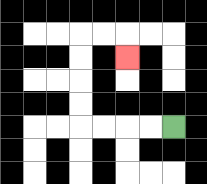{'start': '[7, 5]', 'end': '[5, 2]', 'path_directions': 'L,L,L,L,U,U,U,U,R,R,D', 'path_coordinates': '[[7, 5], [6, 5], [5, 5], [4, 5], [3, 5], [3, 4], [3, 3], [3, 2], [3, 1], [4, 1], [5, 1], [5, 2]]'}